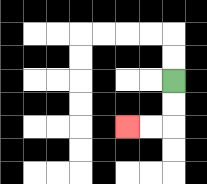{'start': '[7, 3]', 'end': '[5, 5]', 'path_directions': 'D,D,L,L', 'path_coordinates': '[[7, 3], [7, 4], [7, 5], [6, 5], [5, 5]]'}